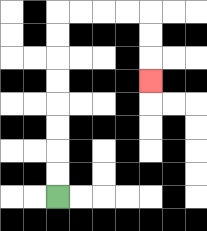{'start': '[2, 8]', 'end': '[6, 3]', 'path_directions': 'U,U,U,U,U,U,U,U,R,R,R,R,D,D,D', 'path_coordinates': '[[2, 8], [2, 7], [2, 6], [2, 5], [2, 4], [2, 3], [2, 2], [2, 1], [2, 0], [3, 0], [4, 0], [5, 0], [6, 0], [6, 1], [6, 2], [6, 3]]'}